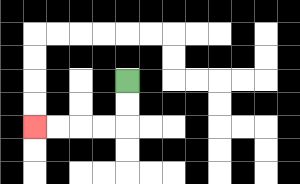{'start': '[5, 3]', 'end': '[1, 5]', 'path_directions': 'D,D,L,L,L,L', 'path_coordinates': '[[5, 3], [5, 4], [5, 5], [4, 5], [3, 5], [2, 5], [1, 5]]'}